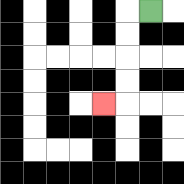{'start': '[6, 0]', 'end': '[4, 4]', 'path_directions': 'L,D,D,D,D,L', 'path_coordinates': '[[6, 0], [5, 0], [5, 1], [5, 2], [5, 3], [5, 4], [4, 4]]'}